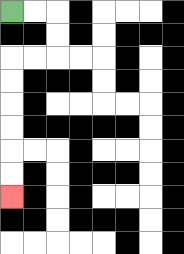{'start': '[0, 0]', 'end': '[0, 8]', 'path_directions': 'R,R,D,D,L,L,D,D,D,D,D,D', 'path_coordinates': '[[0, 0], [1, 0], [2, 0], [2, 1], [2, 2], [1, 2], [0, 2], [0, 3], [0, 4], [0, 5], [0, 6], [0, 7], [0, 8]]'}